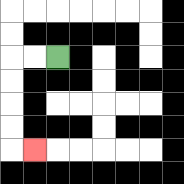{'start': '[2, 2]', 'end': '[1, 6]', 'path_directions': 'L,L,D,D,D,D,R', 'path_coordinates': '[[2, 2], [1, 2], [0, 2], [0, 3], [0, 4], [0, 5], [0, 6], [1, 6]]'}